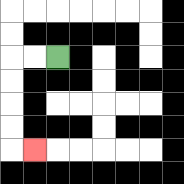{'start': '[2, 2]', 'end': '[1, 6]', 'path_directions': 'L,L,D,D,D,D,R', 'path_coordinates': '[[2, 2], [1, 2], [0, 2], [0, 3], [0, 4], [0, 5], [0, 6], [1, 6]]'}